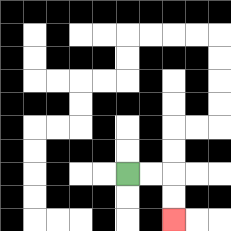{'start': '[5, 7]', 'end': '[7, 9]', 'path_directions': 'R,R,D,D', 'path_coordinates': '[[5, 7], [6, 7], [7, 7], [7, 8], [7, 9]]'}